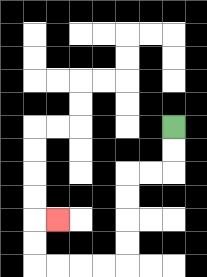{'start': '[7, 5]', 'end': '[2, 9]', 'path_directions': 'D,D,L,L,D,D,D,D,L,L,L,L,U,U,R', 'path_coordinates': '[[7, 5], [7, 6], [7, 7], [6, 7], [5, 7], [5, 8], [5, 9], [5, 10], [5, 11], [4, 11], [3, 11], [2, 11], [1, 11], [1, 10], [1, 9], [2, 9]]'}